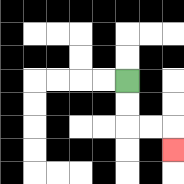{'start': '[5, 3]', 'end': '[7, 6]', 'path_directions': 'D,D,R,R,D', 'path_coordinates': '[[5, 3], [5, 4], [5, 5], [6, 5], [7, 5], [7, 6]]'}